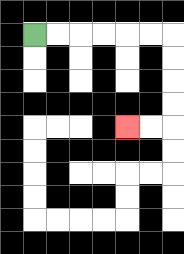{'start': '[1, 1]', 'end': '[5, 5]', 'path_directions': 'R,R,R,R,R,R,D,D,D,D,L,L', 'path_coordinates': '[[1, 1], [2, 1], [3, 1], [4, 1], [5, 1], [6, 1], [7, 1], [7, 2], [7, 3], [7, 4], [7, 5], [6, 5], [5, 5]]'}